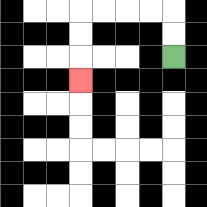{'start': '[7, 2]', 'end': '[3, 3]', 'path_directions': 'U,U,L,L,L,L,D,D,D', 'path_coordinates': '[[7, 2], [7, 1], [7, 0], [6, 0], [5, 0], [4, 0], [3, 0], [3, 1], [3, 2], [3, 3]]'}